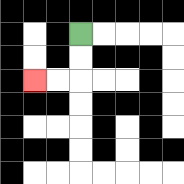{'start': '[3, 1]', 'end': '[1, 3]', 'path_directions': 'D,D,L,L', 'path_coordinates': '[[3, 1], [3, 2], [3, 3], [2, 3], [1, 3]]'}